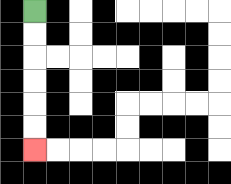{'start': '[1, 0]', 'end': '[1, 6]', 'path_directions': 'D,D,D,D,D,D', 'path_coordinates': '[[1, 0], [1, 1], [1, 2], [1, 3], [1, 4], [1, 5], [1, 6]]'}